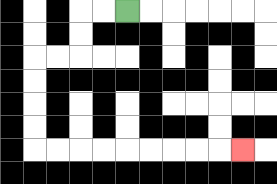{'start': '[5, 0]', 'end': '[10, 6]', 'path_directions': 'L,L,D,D,L,L,D,D,D,D,R,R,R,R,R,R,R,R,R', 'path_coordinates': '[[5, 0], [4, 0], [3, 0], [3, 1], [3, 2], [2, 2], [1, 2], [1, 3], [1, 4], [1, 5], [1, 6], [2, 6], [3, 6], [4, 6], [5, 6], [6, 6], [7, 6], [8, 6], [9, 6], [10, 6]]'}